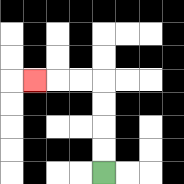{'start': '[4, 7]', 'end': '[1, 3]', 'path_directions': 'U,U,U,U,L,L,L', 'path_coordinates': '[[4, 7], [4, 6], [4, 5], [4, 4], [4, 3], [3, 3], [2, 3], [1, 3]]'}